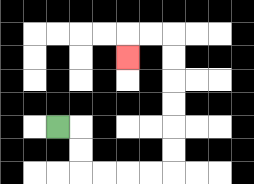{'start': '[2, 5]', 'end': '[5, 2]', 'path_directions': 'R,D,D,R,R,R,R,U,U,U,U,U,U,L,L,D', 'path_coordinates': '[[2, 5], [3, 5], [3, 6], [3, 7], [4, 7], [5, 7], [6, 7], [7, 7], [7, 6], [7, 5], [7, 4], [7, 3], [7, 2], [7, 1], [6, 1], [5, 1], [5, 2]]'}